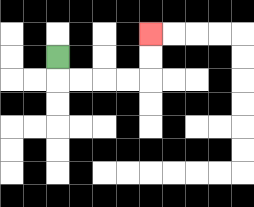{'start': '[2, 2]', 'end': '[6, 1]', 'path_directions': 'D,R,R,R,R,U,U', 'path_coordinates': '[[2, 2], [2, 3], [3, 3], [4, 3], [5, 3], [6, 3], [6, 2], [6, 1]]'}